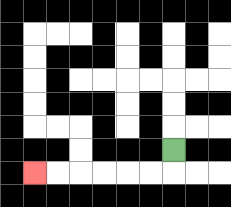{'start': '[7, 6]', 'end': '[1, 7]', 'path_directions': 'D,L,L,L,L,L,L', 'path_coordinates': '[[7, 6], [7, 7], [6, 7], [5, 7], [4, 7], [3, 7], [2, 7], [1, 7]]'}